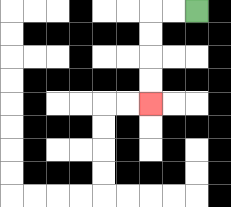{'start': '[8, 0]', 'end': '[6, 4]', 'path_directions': 'L,L,D,D,D,D', 'path_coordinates': '[[8, 0], [7, 0], [6, 0], [6, 1], [6, 2], [6, 3], [6, 4]]'}